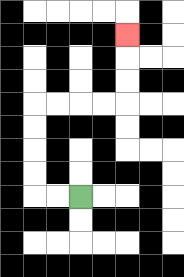{'start': '[3, 8]', 'end': '[5, 1]', 'path_directions': 'L,L,U,U,U,U,R,R,R,R,U,U,U', 'path_coordinates': '[[3, 8], [2, 8], [1, 8], [1, 7], [1, 6], [1, 5], [1, 4], [2, 4], [3, 4], [4, 4], [5, 4], [5, 3], [5, 2], [5, 1]]'}